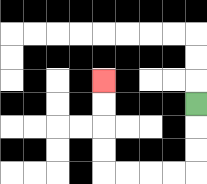{'start': '[8, 4]', 'end': '[4, 3]', 'path_directions': 'D,D,D,L,L,L,L,U,U,U,U', 'path_coordinates': '[[8, 4], [8, 5], [8, 6], [8, 7], [7, 7], [6, 7], [5, 7], [4, 7], [4, 6], [4, 5], [4, 4], [4, 3]]'}